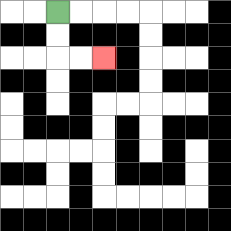{'start': '[2, 0]', 'end': '[4, 2]', 'path_directions': 'D,D,R,R', 'path_coordinates': '[[2, 0], [2, 1], [2, 2], [3, 2], [4, 2]]'}